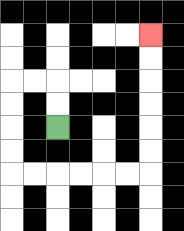{'start': '[2, 5]', 'end': '[6, 1]', 'path_directions': 'U,U,L,L,D,D,D,D,R,R,R,R,R,R,U,U,U,U,U,U', 'path_coordinates': '[[2, 5], [2, 4], [2, 3], [1, 3], [0, 3], [0, 4], [0, 5], [0, 6], [0, 7], [1, 7], [2, 7], [3, 7], [4, 7], [5, 7], [6, 7], [6, 6], [6, 5], [6, 4], [6, 3], [6, 2], [6, 1]]'}